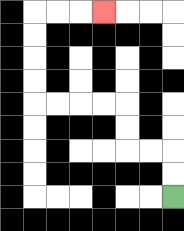{'start': '[7, 8]', 'end': '[4, 0]', 'path_directions': 'U,U,L,L,U,U,L,L,L,L,U,U,U,U,R,R,R', 'path_coordinates': '[[7, 8], [7, 7], [7, 6], [6, 6], [5, 6], [5, 5], [5, 4], [4, 4], [3, 4], [2, 4], [1, 4], [1, 3], [1, 2], [1, 1], [1, 0], [2, 0], [3, 0], [4, 0]]'}